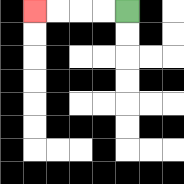{'start': '[5, 0]', 'end': '[1, 0]', 'path_directions': 'L,L,L,L', 'path_coordinates': '[[5, 0], [4, 0], [3, 0], [2, 0], [1, 0]]'}